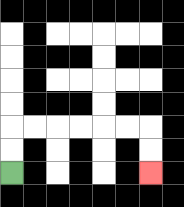{'start': '[0, 7]', 'end': '[6, 7]', 'path_directions': 'U,U,R,R,R,R,R,R,D,D', 'path_coordinates': '[[0, 7], [0, 6], [0, 5], [1, 5], [2, 5], [3, 5], [4, 5], [5, 5], [6, 5], [6, 6], [6, 7]]'}